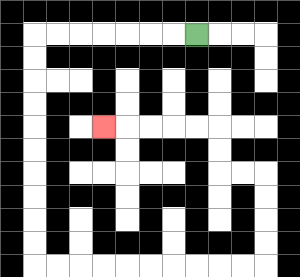{'start': '[8, 1]', 'end': '[4, 5]', 'path_directions': 'L,L,L,L,L,L,L,D,D,D,D,D,D,D,D,D,D,R,R,R,R,R,R,R,R,R,R,U,U,U,U,L,L,U,U,L,L,L,L,L', 'path_coordinates': '[[8, 1], [7, 1], [6, 1], [5, 1], [4, 1], [3, 1], [2, 1], [1, 1], [1, 2], [1, 3], [1, 4], [1, 5], [1, 6], [1, 7], [1, 8], [1, 9], [1, 10], [1, 11], [2, 11], [3, 11], [4, 11], [5, 11], [6, 11], [7, 11], [8, 11], [9, 11], [10, 11], [11, 11], [11, 10], [11, 9], [11, 8], [11, 7], [10, 7], [9, 7], [9, 6], [9, 5], [8, 5], [7, 5], [6, 5], [5, 5], [4, 5]]'}